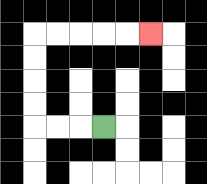{'start': '[4, 5]', 'end': '[6, 1]', 'path_directions': 'L,L,L,U,U,U,U,R,R,R,R,R', 'path_coordinates': '[[4, 5], [3, 5], [2, 5], [1, 5], [1, 4], [1, 3], [1, 2], [1, 1], [2, 1], [3, 1], [4, 1], [5, 1], [6, 1]]'}